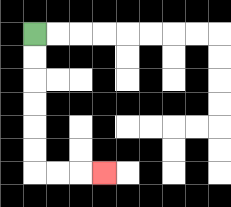{'start': '[1, 1]', 'end': '[4, 7]', 'path_directions': 'D,D,D,D,D,D,R,R,R', 'path_coordinates': '[[1, 1], [1, 2], [1, 3], [1, 4], [1, 5], [1, 6], [1, 7], [2, 7], [3, 7], [4, 7]]'}